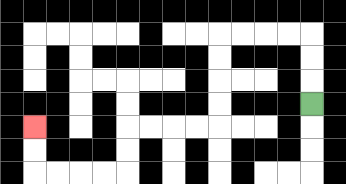{'start': '[13, 4]', 'end': '[1, 5]', 'path_directions': 'U,U,U,L,L,L,L,D,D,D,D,L,L,L,L,D,D,L,L,L,L,U,U', 'path_coordinates': '[[13, 4], [13, 3], [13, 2], [13, 1], [12, 1], [11, 1], [10, 1], [9, 1], [9, 2], [9, 3], [9, 4], [9, 5], [8, 5], [7, 5], [6, 5], [5, 5], [5, 6], [5, 7], [4, 7], [3, 7], [2, 7], [1, 7], [1, 6], [1, 5]]'}